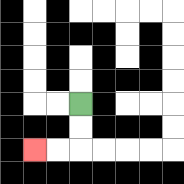{'start': '[3, 4]', 'end': '[1, 6]', 'path_directions': 'D,D,L,L', 'path_coordinates': '[[3, 4], [3, 5], [3, 6], [2, 6], [1, 6]]'}